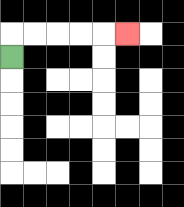{'start': '[0, 2]', 'end': '[5, 1]', 'path_directions': 'U,R,R,R,R,R', 'path_coordinates': '[[0, 2], [0, 1], [1, 1], [2, 1], [3, 1], [4, 1], [5, 1]]'}